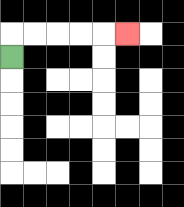{'start': '[0, 2]', 'end': '[5, 1]', 'path_directions': 'U,R,R,R,R,R', 'path_coordinates': '[[0, 2], [0, 1], [1, 1], [2, 1], [3, 1], [4, 1], [5, 1]]'}